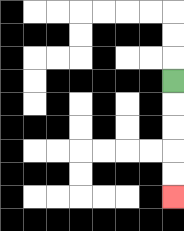{'start': '[7, 3]', 'end': '[7, 8]', 'path_directions': 'D,D,D,D,D', 'path_coordinates': '[[7, 3], [7, 4], [7, 5], [7, 6], [7, 7], [7, 8]]'}